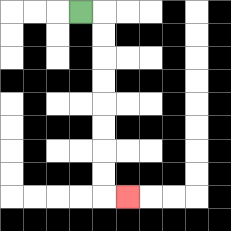{'start': '[3, 0]', 'end': '[5, 8]', 'path_directions': 'R,D,D,D,D,D,D,D,D,R', 'path_coordinates': '[[3, 0], [4, 0], [4, 1], [4, 2], [4, 3], [4, 4], [4, 5], [4, 6], [4, 7], [4, 8], [5, 8]]'}